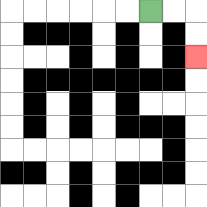{'start': '[6, 0]', 'end': '[8, 2]', 'path_directions': 'R,R,D,D', 'path_coordinates': '[[6, 0], [7, 0], [8, 0], [8, 1], [8, 2]]'}